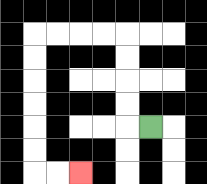{'start': '[6, 5]', 'end': '[3, 7]', 'path_directions': 'L,U,U,U,U,L,L,L,L,D,D,D,D,D,D,R,R', 'path_coordinates': '[[6, 5], [5, 5], [5, 4], [5, 3], [5, 2], [5, 1], [4, 1], [3, 1], [2, 1], [1, 1], [1, 2], [1, 3], [1, 4], [1, 5], [1, 6], [1, 7], [2, 7], [3, 7]]'}